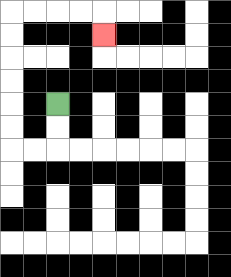{'start': '[2, 4]', 'end': '[4, 1]', 'path_directions': 'D,D,L,L,U,U,U,U,U,U,R,R,R,R,D', 'path_coordinates': '[[2, 4], [2, 5], [2, 6], [1, 6], [0, 6], [0, 5], [0, 4], [0, 3], [0, 2], [0, 1], [0, 0], [1, 0], [2, 0], [3, 0], [4, 0], [4, 1]]'}